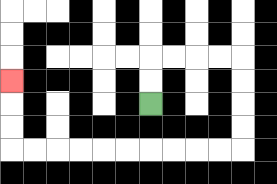{'start': '[6, 4]', 'end': '[0, 3]', 'path_directions': 'U,U,R,R,R,R,D,D,D,D,L,L,L,L,L,L,L,L,L,L,U,U,U', 'path_coordinates': '[[6, 4], [6, 3], [6, 2], [7, 2], [8, 2], [9, 2], [10, 2], [10, 3], [10, 4], [10, 5], [10, 6], [9, 6], [8, 6], [7, 6], [6, 6], [5, 6], [4, 6], [3, 6], [2, 6], [1, 6], [0, 6], [0, 5], [0, 4], [0, 3]]'}